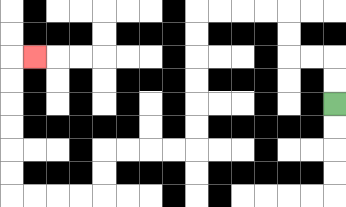{'start': '[14, 4]', 'end': '[1, 2]', 'path_directions': 'U,U,L,L,U,U,L,L,L,L,D,D,D,D,D,D,L,L,L,L,D,D,L,L,L,L,U,U,U,U,U,U,R', 'path_coordinates': '[[14, 4], [14, 3], [14, 2], [13, 2], [12, 2], [12, 1], [12, 0], [11, 0], [10, 0], [9, 0], [8, 0], [8, 1], [8, 2], [8, 3], [8, 4], [8, 5], [8, 6], [7, 6], [6, 6], [5, 6], [4, 6], [4, 7], [4, 8], [3, 8], [2, 8], [1, 8], [0, 8], [0, 7], [0, 6], [0, 5], [0, 4], [0, 3], [0, 2], [1, 2]]'}